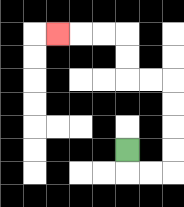{'start': '[5, 6]', 'end': '[2, 1]', 'path_directions': 'D,R,R,U,U,U,U,L,L,U,U,L,L,L', 'path_coordinates': '[[5, 6], [5, 7], [6, 7], [7, 7], [7, 6], [7, 5], [7, 4], [7, 3], [6, 3], [5, 3], [5, 2], [5, 1], [4, 1], [3, 1], [2, 1]]'}